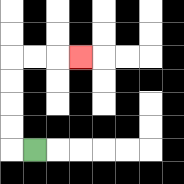{'start': '[1, 6]', 'end': '[3, 2]', 'path_directions': 'L,U,U,U,U,R,R,R', 'path_coordinates': '[[1, 6], [0, 6], [0, 5], [0, 4], [0, 3], [0, 2], [1, 2], [2, 2], [3, 2]]'}